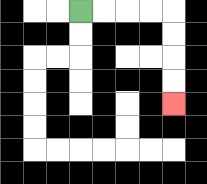{'start': '[3, 0]', 'end': '[7, 4]', 'path_directions': 'R,R,R,R,D,D,D,D', 'path_coordinates': '[[3, 0], [4, 0], [5, 0], [6, 0], [7, 0], [7, 1], [7, 2], [7, 3], [7, 4]]'}